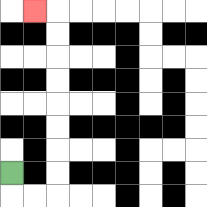{'start': '[0, 7]', 'end': '[1, 0]', 'path_directions': 'D,R,R,U,U,U,U,U,U,U,U,L', 'path_coordinates': '[[0, 7], [0, 8], [1, 8], [2, 8], [2, 7], [2, 6], [2, 5], [2, 4], [2, 3], [2, 2], [2, 1], [2, 0], [1, 0]]'}